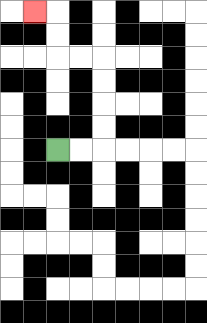{'start': '[2, 6]', 'end': '[1, 0]', 'path_directions': 'R,R,U,U,U,U,L,L,U,U,L', 'path_coordinates': '[[2, 6], [3, 6], [4, 6], [4, 5], [4, 4], [4, 3], [4, 2], [3, 2], [2, 2], [2, 1], [2, 0], [1, 0]]'}